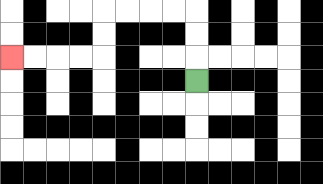{'start': '[8, 3]', 'end': '[0, 2]', 'path_directions': 'U,U,U,L,L,L,L,D,D,L,L,L,L', 'path_coordinates': '[[8, 3], [8, 2], [8, 1], [8, 0], [7, 0], [6, 0], [5, 0], [4, 0], [4, 1], [4, 2], [3, 2], [2, 2], [1, 2], [0, 2]]'}